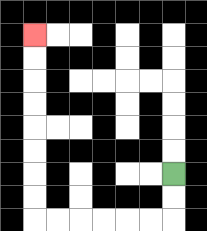{'start': '[7, 7]', 'end': '[1, 1]', 'path_directions': 'D,D,L,L,L,L,L,L,U,U,U,U,U,U,U,U', 'path_coordinates': '[[7, 7], [7, 8], [7, 9], [6, 9], [5, 9], [4, 9], [3, 9], [2, 9], [1, 9], [1, 8], [1, 7], [1, 6], [1, 5], [1, 4], [1, 3], [1, 2], [1, 1]]'}